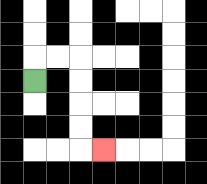{'start': '[1, 3]', 'end': '[4, 6]', 'path_directions': 'U,R,R,D,D,D,D,R', 'path_coordinates': '[[1, 3], [1, 2], [2, 2], [3, 2], [3, 3], [3, 4], [3, 5], [3, 6], [4, 6]]'}